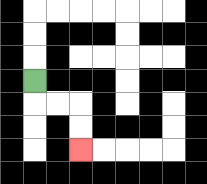{'start': '[1, 3]', 'end': '[3, 6]', 'path_directions': 'D,R,R,D,D', 'path_coordinates': '[[1, 3], [1, 4], [2, 4], [3, 4], [3, 5], [3, 6]]'}